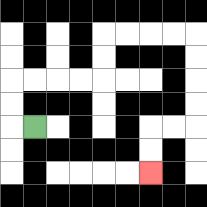{'start': '[1, 5]', 'end': '[6, 7]', 'path_directions': 'L,U,U,R,R,R,R,U,U,R,R,R,R,D,D,D,D,L,L,D,D', 'path_coordinates': '[[1, 5], [0, 5], [0, 4], [0, 3], [1, 3], [2, 3], [3, 3], [4, 3], [4, 2], [4, 1], [5, 1], [6, 1], [7, 1], [8, 1], [8, 2], [8, 3], [8, 4], [8, 5], [7, 5], [6, 5], [6, 6], [6, 7]]'}